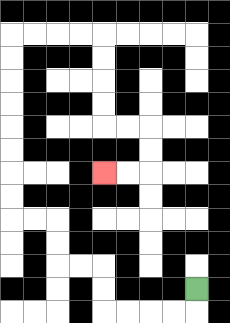{'start': '[8, 12]', 'end': '[4, 7]', 'path_directions': 'D,L,L,L,L,U,U,L,L,U,U,L,L,U,U,U,U,U,U,U,U,R,R,R,R,D,D,D,D,R,R,D,D,L,L', 'path_coordinates': '[[8, 12], [8, 13], [7, 13], [6, 13], [5, 13], [4, 13], [4, 12], [4, 11], [3, 11], [2, 11], [2, 10], [2, 9], [1, 9], [0, 9], [0, 8], [0, 7], [0, 6], [0, 5], [0, 4], [0, 3], [0, 2], [0, 1], [1, 1], [2, 1], [3, 1], [4, 1], [4, 2], [4, 3], [4, 4], [4, 5], [5, 5], [6, 5], [6, 6], [6, 7], [5, 7], [4, 7]]'}